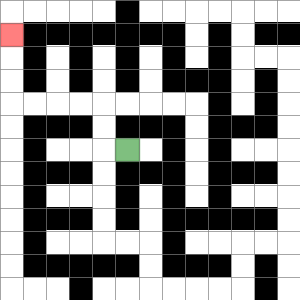{'start': '[5, 6]', 'end': '[0, 1]', 'path_directions': 'L,U,U,L,L,L,L,U,U,U', 'path_coordinates': '[[5, 6], [4, 6], [4, 5], [4, 4], [3, 4], [2, 4], [1, 4], [0, 4], [0, 3], [0, 2], [0, 1]]'}